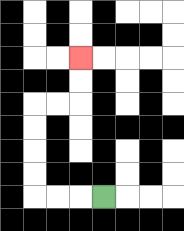{'start': '[4, 8]', 'end': '[3, 2]', 'path_directions': 'L,L,L,U,U,U,U,R,R,U,U', 'path_coordinates': '[[4, 8], [3, 8], [2, 8], [1, 8], [1, 7], [1, 6], [1, 5], [1, 4], [2, 4], [3, 4], [3, 3], [3, 2]]'}